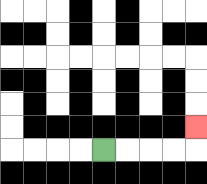{'start': '[4, 6]', 'end': '[8, 5]', 'path_directions': 'R,R,R,R,U', 'path_coordinates': '[[4, 6], [5, 6], [6, 6], [7, 6], [8, 6], [8, 5]]'}